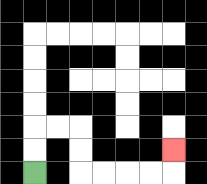{'start': '[1, 7]', 'end': '[7, 6]', 'path_directions': 'U,U,R,R,D,D,R,R,R,R,U', 'path_coordinates': '[[1, 7], [1, 6], [1, 5], [2, 5], [3, 5], [3, 6], [3, 7], [4, 7], [5, 7], [6, 7], [7, 7], [7, 6]]'}